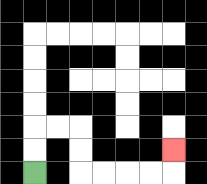{'start': '[1, 7]', 'end': '[7, 6]', 'path_directions': 'U,U,R,R,D,D,R,R,R,R,U', 'path_coordinates': '[[1, 7], [1, 6], [1, 5], [2, 5], [3, 5], [3, 6], [3, 7], [4, 7], [5, 7], [6, 7], [7, 7], [7, 6]]'}